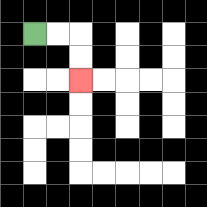{'start': '[1, 1]', 'end': '[3, 3]', 'path_directions': 'R,R,D,D', 'path_coordinates': '[[1, 1], [2, 1], [3, 1], [3, 2], [3, 3]]'}